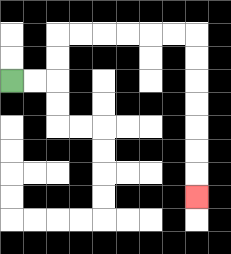{'start': '[0, 3]', 'end': '[8, 8]', 'path_directions': 'R,R,U,U,R,R,R,R,R,R,D,D,D,D,D,D,D', 'path_coordinates': '[[0, 3], [1, 3], [2, 3], [2, 2], [2, 1], [3, 1], [4, 1], [5, 1], [6, 1], [7, 1], [8, 1], [8, 2], [8, 3], [8, 4], [8, 5], [8, 6], [8, 7], [8, 8]]'}